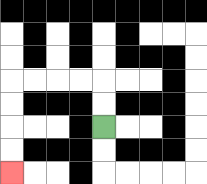{'start': '[4, 5]', 'end': '[0, 7]', 'path_directions': 'U,U,L,L,L,L,D,D,D,D', 'path_coordinates': '[[4, 5], [4, 4], [4, 3], [3, 3], [2, 3], [1, 3], [0, 3], [0, 4], [0, 5], [0, 6], [0, 7]]'}